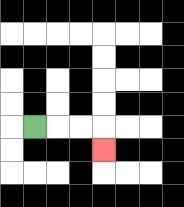{'start': '[1, 5]', 'end': '[4, 6]', 'path_directions': 'R,R,R,D', 'path_coordinates': '[[1, 5], [2, 5], [3, 5], [4, 5], [4, 6]]'}